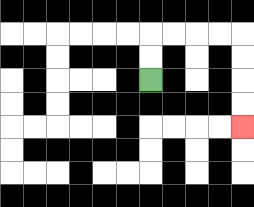{'start': '[6, 3]', 'end': '[10, 5]', 'path_directions': 'U,U,R,R,R,R,D,D,D,D', 'path_coordinates': '[[6, 3], [6, 2], [6, 1], [7, 1], [8, 1], [9, 1], [10, 1], [10, 2], [10, 3], [10, 4], [10, 5]]'}